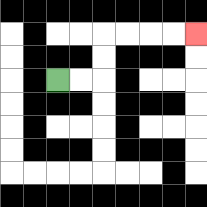{'start': '[2, 3]', 'end': '[8, 1]', 'path_directions': 'R,R,U,U,R,R,R,R', 'path_coordinates': '[[2, 3], [3, 3], [4, 3], [4, 2], [4, 1], [5, 1], [6, 1], [7, 1], [8, 1]]'}